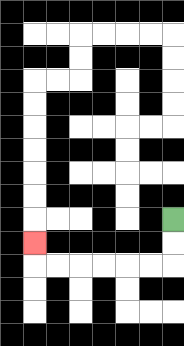{'start': '[7, 9]', 'end': '[1, 10]', 'path_directions': 'D,D,L,L,L,L,L,L,U', 'path_coordinates': '[[7, 9], [7, 10], [7, 11], [6, 11], [5, 11], [4, 11], [3, 11], [2, 11], [1, 11], [1, 10]]'}